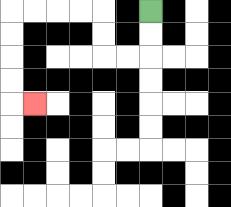{'start': '[6, 0]', 'end': '[1, 4]', 'path_directions': 'D,D,L,L,U,U,L,L,L,L,D,D,D,D,R', 'path_coordinates': '[[6, 0], [6, 1], [6, 2], [5, 2], [4, 2], [4, 1], [4, 0], [3, 0], [2, 0], [1, 0], [0, 0], [0, 1], [0, 2], [0, 3], [0, 4], [1, 4]]'}